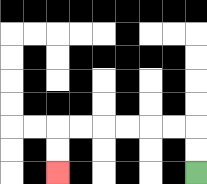{'start': '[8, 7]', 'end': '[2, 7]', 'path_directions': 'U,U,L,L,L,L,L,L,D,D', 'path_coordinates': '[[8, 7], [8, 6], [8, 5], [7, 5], [6, 5], [5, 5], [4, 5], [3, 5], [2, 5], [2, 6], [2, 7]]'}